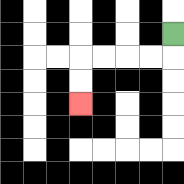{'start': '[7, 1]', 'end': '[3, 4]', 'path_directions': 'D,L,L,L,L,D,D', 'path_coordinates': '[[7, 1], [7, 2], [6, 2], [5, 2], [4, 2], [3, 2], [3, 3], [3, 4]]'}